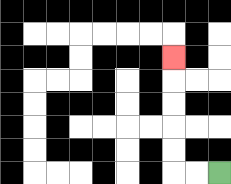{'start': '[9, 7]', 'end': '[7, 2]', 'path_directions': 'L,L,U,U,U,U,U', 'path_coordinates': '[[9, 7], [8, 7], [7, 7], [7, 6], [7, 5], [7, 4], [7, 3], [7, 2]]'}